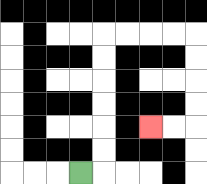{'start': '[3, 7]', 'end': '[6, 5]', 'path_directions': 'R,U,U,U,U,U,U,R,R,R,R,D,D,D,D,L,L', 'path_coordinates': '[[3, 7], [4, 7], [4, 6], [4, 5], [4, 4], [4, 3], [4, 2], [4, 1], [5, 1], [6, 1], [7, 1], [8, 1], [8, 2], [8, 3], [8, 4], [8, 5], [7, 5], [6, 5]]'}